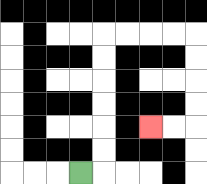{'start': '[3, 7]', 'end': '[6, 5]', 'path_directions': 'R,U,U,U,U,U,U,R,R,R,R,D,D,D,D,L,L', 'path_coordinates': '[[3, 7], [4, 7], [4, 6], [4, 5], [4, 4], [4, 3], [4, 2], [4, 1], [5, 1], [6, 1], [7, 1], [8, 1], [8, 2], [8, 3], [8, 4], [8, 5], [7, 5], [6, 5]]'}